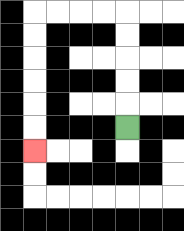{'start': '[5, 5]', 'end': '[1, 6]', 'path_directions': 'U,U,U,U,U,L,L,L,L,D,D,D,D,D,D', 'path_coordinates': '[[5, 5], [5, 4], [5, 3], [5, 2], [5, 1], [5, 0], [4, 0], [3, 0], [2, 0], [1, 0], [1, 1], [1, 2], [1, 3], [1, 4], [1, 5], [1, 6]]'}